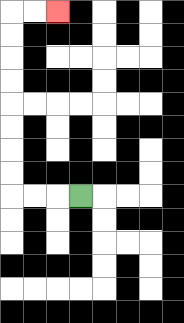{'start': '[3, 8]', 'end': '[2, 0]', 'path_directions': 'L,L,L,U,U,U,U,U,U,U,U,R,R', 'path_coordinates': '[[3, 8], [2, 8], [1, 8], [0, 8], [0, 7], [0, 6], [0, 5], [0, 4], [0, 3], [0, 2], [0, 1], [0, 0], [1, 0], [2, 0]]'}